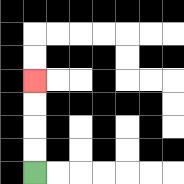{'start': '[1, 7]', 'end': '[1, 3]', 'path_directions': 'U,U,U,U', 'path_coordinates': '[[1, 7], [1, 6], [1, 5], [1, 4], [1, 3]]'}